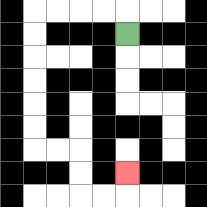{'start': '[5, 1]', 'end': '[5, 7]', 'path_directions': 'U,L,L,L,L,D,D,D,D,D,D,R,R,D,D,R,R,U', 'path_coordinates': '[[5, 1], [5, 0], [4, 0], [3, 0], [2, 0], [1, 0], [1, 1], [1, 2], [1, 3], [1, 4], [1, 5], [1, 6], [2, 6], [3, 6], [3, 7], [3, 8], [4, 8], [5, 8], [5, 7]]'}